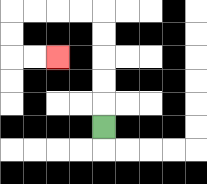{'start': '[4, 5]', 'end': '[2, 2]', 'path_directions': 'U,U,U,U,U,L,L,L,L,D,D,R,R', 'path_coordinates': '[[4, 5], [4, 4], [4, 3], [4, 2], [4, 1], [4, 0], [3, 0], [2, 0], [1, 0], [0, 0], [0, 1], [0, 2], [1, 2], [2, 2]]'}